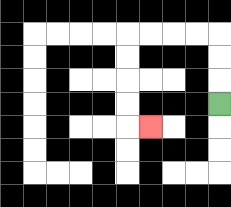{'start': '[9, 4]', 'end': '[6, 5]', 'path_directions': 'U,U,U,L,L,L,L,D,D,D,D,R', 'path_coordinates': '[[9, 4], [9, 3], [9, 2], [9, 1], [8, 1], [7, 1], [6, 1], [5, 1], [5, 2], [5, 3], [5, 4], [5, 5], [6, 5]]'}